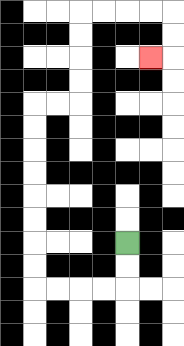{'start': '[5, 10]', 'end': '[6, 2]', 'path_directions': 'D,D,L,L,L,L,U,U,U,U,U,U,U,U,R,R,U,U,U,U,R,R,R,R,D,D,L', 'path_coordinates': '[[5, 10], [5, 11], [5, 12], [4, 12], [3, 12], [2, 12], [1, 12], [1, 11], [1, 10], [1, 9], [1, 8], [1, 7], [1, 6], [1, 5], [1, 4], [2, 4], [3, 4], [3, 3], [3, 2], [3, 1], [3, 0], [4, 0], [5, 0], [6, 0], [7, 0], [7, 1], [7, 2], [6, 2]]'}